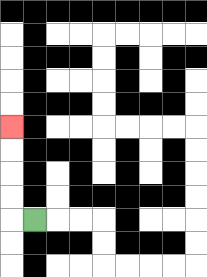{'start': '[1, 9]', 'end': '[0, 5]', 'path_directions': 'L,U,U,U,U', 'path_coordinates': '[[1, 9], [0, 9], [0, 8], [0, 7], [0, 6], [0, 5]]'}